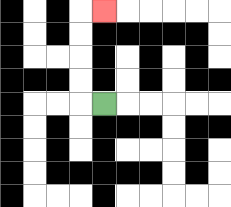{'start': '[4, 4]', 'end': '[4, 0]', 'path_directions': 'L,U,U,U,U,R', 'path_coordinates': '[[4, 4], [3, 4], [3, 3], [3, 2], [3, 1], [3, 0], [4, 0]]'}